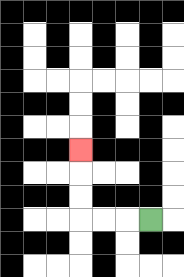{'start': '[6, 9]', 'end': '[3, 6]', 'path_directions': 'L,L,L,U,U,U', 'path_coordinates': '[[6, 9], [5, 9], [4, 9], [3, 9], [3, 8], [3, 7], [3, 6]]'}